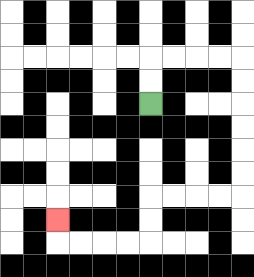{'start': '[6, 4]', 'end': '[2, 9]', 'path_directions': 'U,U,R,R,R,R,D,D,D,D,D,D,L,L,L,L,D,D,L,L,L,L,U', 'path_coordinates': '[[6, 4], [6, 3], [6, 2], [7, 2], [8, 2], [9, 2], [10, 2], [10, 3], [10, 4], [10, 5], [10, 6], [10, 7], [10, 8], [9, 8], [8, 8], [7, 8], [6, 8], [6, 9], [6, 10], [5, 10], [4, 10], [3, 10], [2, 10], [2, 9]]'}